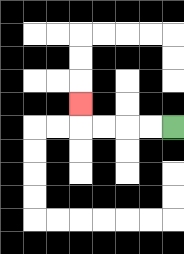{'start': '[7, 5]', 'end': '[3, 4]', 'path_directions': 'L,L,L,L,U', 'path_coordinates': '[[7, 5], [6, 5], [5, 5], [4, 5], [3, 5], [3, 4]]'}